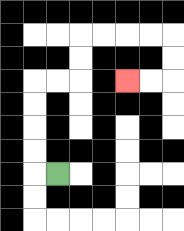{'start': '[2, 7]', 'end': '[5, 3]', 'path_directions': 'L,U,U,U,U,R,R,U,U,R,R,R,R,D,D,L,L', 'path_coordinates': '[[2, 7], [1, 7], [1, 6], [1, 5], [1, 4], [1, 3], [2, 3], [3, 3], [3, 2], [3, 1], [4, 1], [5, 1], [6, 1], [7, 1], [7, 2], [7, 3], [6, 3], [5, 3]]'}